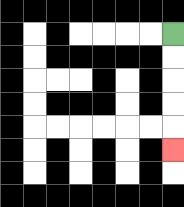{'start': '[7, 1]', 'end': '[7, 6]', 'path_directions': 'D,D,D,D,D', 'path_coordinates': '[[7, 1], [7, 2], [7, 3], [7, 4], [7, 5], [7, 6]]'}